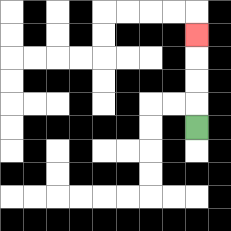{'start': '[8, 5]', 'end': '[8, 1]', 'path_directions': 'U,U,U,U', 'path_coordinates': '[[8, 5], [8, 4], [8, 3], [8, 2], [8, 1]]'}